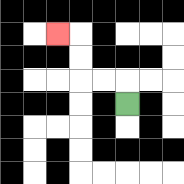{'start': '[5, 4]', 'end': '[2, 1]', 'path_directions': 'U,L,L,U,U,L', 'path_coordinates': '[[5, 4], [5, 3], [4, 3], [3, 3], [3, 2], [3, 1], [2, 1]]'}